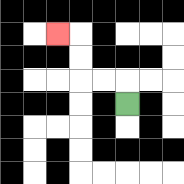{'start': '[5, 4]', 'end': '[2, 1]', 'path_directions': 'U,L,L,U,U,L', 'path_coordinates': '[[5, 4], [5, 3], [4, 3], [3, 3], [3, 2], [3, 1], [2, 1]]'}